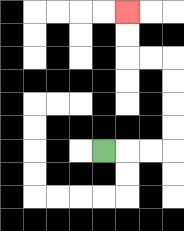{'start': '[4, 6]', 'end': '[5, 0]', 'path_directions': 'R,R,R,U,U,U,U,L,L,U,U', 'path_coordinates': '[[4, 6], [5, 6], [6, 6], [7, 6], [7, 5], [7, 4], [7, 3], [7, 2], [6, 2], [5, 2], [5, 1], [5, 0]]'}